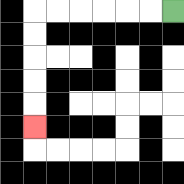{'start': '[7, 0]', 'end': '[1, 5]', 'path_directions': 'L,L,L,L,L,L,D,D,D,D,D', 'path_coordinates': '[[7, 0], [6, 0], [5, 0], [4, 0], [3, 0], [2, 0], [1, 0], [1, 1], [1, 2], [1, 3], [1, 4], [1, 5]]'}